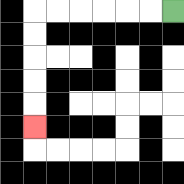{'start': '[7, 0]', 'end': '[1, 5]', 'path_directions': 'L,L,L,L,L,L,D,D,D,D,D', 'path_coordinates': '[[7, 0], [6, 0], [5, 0], [4, 0], [3, 0], [2, 0], [1, 0], [1, 1], [1, 2], [1, 3], [1, 4], [1, 5]]'}